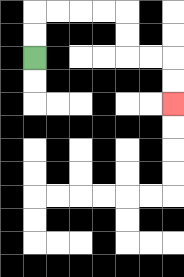{'start': '[1, 2]', 'end': '[7, 4]', 'path_directions': 'U,U,R,R,R,R,D,D,R,R,D,D', 'path_coordinates': '[[1, 2], [1, 1], [1, 0], [2, 0], [3, 0], [4, 0], [5, 0], [5, 1], [5, 2], [6, 2], [7, 2], [7, 3], [7, 4]]'}